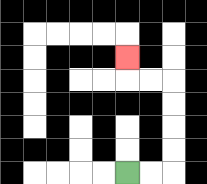{'start': '[5, 7]', 'end': '[5, 2]', 'path_directions': 'R,R,U,U,U,U,L,L,U', 'path_coordinates': '[[5, 7], [6, 7], [7, 7], [7, 6], [7, 5], [7, 4], [7, 3], [6, 3], [5, 3], [5, 2]]'}